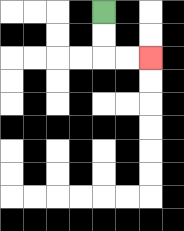{'start': '[4, 0]', 'end': '[6, 2]', 'path_directions': 'D,D,R,R', 'path_coordinates': '[[4, 0], [4, 1], [4, 2], [5, 2], [6, 2]]'}